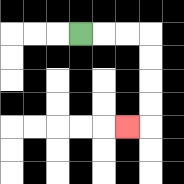{'start': '[3, 1]', 'end': '[5, 5]', 'path_directions': 'R,R,R,D,D,D,D,L', 'path_coordinates': '[[3, 1], [4, 1], [5, 1], [6, 1], [6, 2], [6, 3], [6, 4], [6, 5], [5, 5]]'}